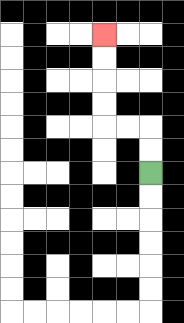{'start': '[6, 7]', 'end': '[4, 1]', 'path_directions': 'U,U,L,L,U,U,U,U', 'path_coordinates': '[[6, 7], [6, 6], [6, 5], [5, 5], [4, 5], [4, 4], [4, 3], [4, 2], [4, 1]]'}